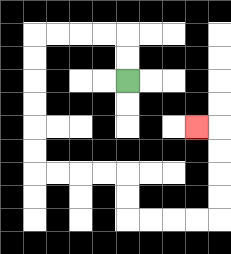{'start': '[5, 3]', 'end': '[8, 5]', 'path_directions': 'U,U,L,L,L,L,D,D,D,D,D,D,R,R,R,R,D,D,R,R,R,R,U,U,U,U,L', 'path_coordinates': '[[5, 3], [5, 2], [5, 1], [4, 1], [3, 1], [2, 1], [1, 1], [1, 2], [1, 3], [1, 4], [1, 5], [1, 6], [1, 7], [2, 7], [3, 7], [4, 7], [5, 7], [5, 8], [5, 9], [6, 9], [7, 9], [8, 9], [9, 9], [9, 8], [9, 7], [9, 6], [9, 5], [8, 5]]'}